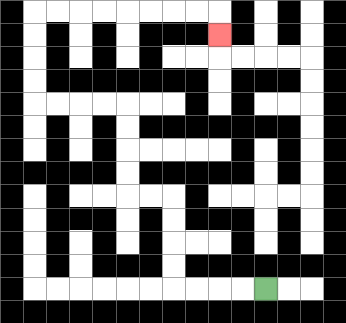{'start': '[11, 12]', 'end': '[9, 1]', 'path_directions': 'L,L,L,L,U,U,U,U,L,L,U,U,U,U,L,L,L,L,U,U,U,U,R,R,R,R,R,R,R,R,D', 'path_coordinates': '[[11, 12], [10, 12], [9, 12], [8, 12], [7, 12], [7, 11], [7, 10], [7, 9], [7, 8], [6, 8], [5, 8], [5, 7], [5, 6], [5, 5], [5, 4], [4, 4], [3, 4], [2, 4], [1, 4], [1, 3], [1, 2], [1, 1], [1, 0], [2, 0], [3, 0], [4, 0], [5, 0], [6, 0], [7, 0], [8, 0], [9, 0], [9, 1]]'}